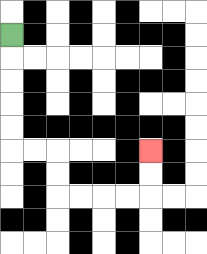{'start': '[0, 1]', 'end': '[6, 6]', 'path_directions': 'D,D,D,D,D,R,R,D,D,R,R,R,R,U,U', 'path_coordinates': '[[0, 1], [0, 2], [0, 3], [0, 4], [0, 5], [0, 6], [1, 6], [2, 6], [2, 7], [2, 8], [3, 8], [4, 8], [5, 8], [6, 8], [6, 7], [6, 6]]'}